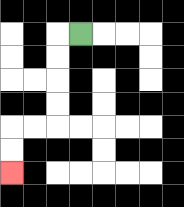{'start': '[3, 1]', 'end': '[0, 7]', 'path_directions': 'L,D,D,D,D,L,L,D,D', 'path_coordinates': '[[3, 1], [2, 1], [2, 2], [2, 3], [2, 4], [2, 5], [1, 5], [0, 5], [0, 6], [0, 7]]'}